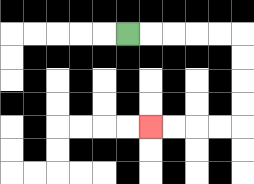{'start': '[5, 1]', 'end': '[6, 5]', 'path_directions': 'R,R,R,R,R,D,D,D,D,L,L,L,L', 'path_coordinates': '[[5, 1], [6, 1], [7, 1], [8, 1], [9, 1], [10, 1], [10, 2], [10, 3], [10, 4], [10, 5], [9, 5], [8, 5], [7, 5], [6, 5]]'}